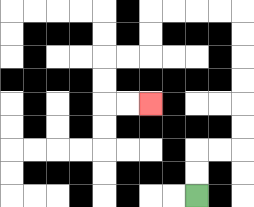{'start': '[8, 8]', 'end': '[6, 4]', 'path_directions': 'U,U,R,R,U,U,U,U,U,U,L,L,L,L,D,D,L,L,D,D,R,R', 'path_coordinates': '[[8, 8], [8, 7], [8, 6], [9, 6], [10, 6], [10, 5], [10, 4], [10, 3], [10, 2], [10, 1], [10, 0], [9, 0], [8, 0], [7, 0], [6, 0], [6, 1], [6, 2], [5, 2], [4, 2], [4, 3], [4, 4], [5, 4], [6, 4]]'}